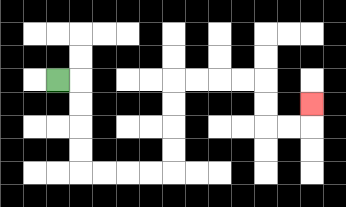{'start': '[2, 3]', 'end': '[13, 4]', 'path_directions': 'R,D,D,D,D,R,R,R,R,U,U,U,U,R,R,R,R,D,D,R,R,U', 'path_coordinates': '[[2, 3], [3, 3], [3, 4], [3, 5], [3, 6], [3, 7], [4, 7], [5, 7], [6, 7], [7, 7], [7, 6], [7, 5], [7, 4], [7, 3], [8, 3], [9, 3], [10, 3], [11, 3], [11, 4], [11, 5], [12, 5], [13, 5], [13, 4]]'}